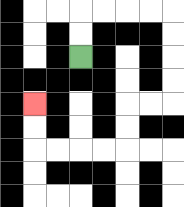{'start': '[3, 2]', 'end': '[1, 4]', 'path_directions': 'U,U,R,R,R,R,D,D,D,D,L,L,D,D,L,L,L,L,U,U', 'path_coordinates': '[[3, 2], [3, 1], [3, 0], [4, 0], [5, 0], [6, 0], [7, 0], [7, 1], [7, 2], [7, 3], [7, 4], [6, 4], [5, 4], [5, 5], [5, 6], [4, 6], [3, 6], [2, 6], [1, 6], [1, 5], [1, 4]]'}